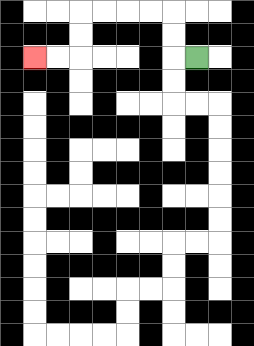{'start': '[8, 2]', 'end': '[1, 2]', 'path_directions': 'L,U,U,L,L,L,L,D,D,L,L', 'path_coordinates': '[[8, 2], [7, 2], [7, 1], [7, 0], [6, 0], [5, 0], [4, 0], [3, 0], [3, 1], [3, 2], [2, 2], [1, 2]]'}